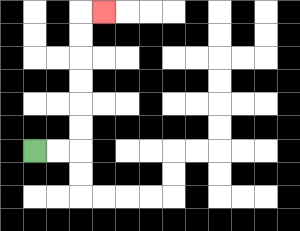{'start': '[1, 6]', 'end': '[4, 0]', 'path_directions': 'R,R,U,U,U,U,U,U,R', 'path_coordinates': '[[1, 6], [2, 6], [3, 6], [3, 5], [3, 4], [3, 3], [3, 2], [3, 1], [3, 0], [4, 0]]'}